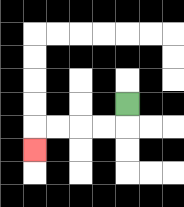{'start': '[5, 4]', 'end': '[1, 6]', 'path_directions': 'D,L,L,L,L,D', 'path_coordinates': '[[5, 4], [5, 5], [4, 5], [3, 5], [2, 5], [1, 5], [1, 6]]'}